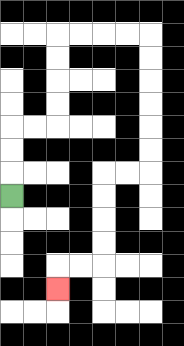{'start': '[0, 8]', 'end': '[2, 12]', 'path_directions': 'U,U,U,R,R,U,U,U,U,R,R,R,R,D,D,D,D,D,D,L,L,D,D,D,D,L,L,D', 'path_coordinates': '[[0, 8], [0, 7], [0, 6], [0, 5], [1, 5], [2, 5], [2, 4], [2, 3], [2, 2], [2, 1], [3, 1], [4, 1], [5, 1], [6, 1], [6, 2], [6, 3], [6, 4], [6, 5], [6, 6], [6, 7], [5, 7], [4, 7], [4, 8], [4, 9], [4, 10], [4, 11], [3, 11], [2, 11], [2, 12]]'}